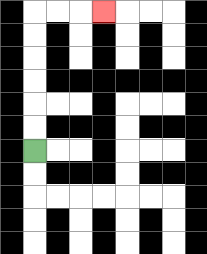{'start': '[1, 6]', 'end': '[4, 0]', 'path_directions': 'U,U,U,U,U,U,R,R,R', 'path_coordinates': '[[1, 6], [1, 5], [1, 4], [1, 3], [1, 2], [1, 1], [1, 0], [2, 0], [3, 0], [4, 0]]'}